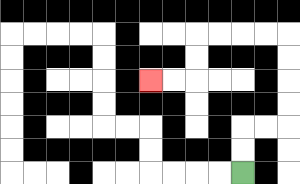{'start': '[10, 7]', 'end': '[6, 3]', 'path_directions': 'U,U,R,R,U,U,U,U,L,L,L,L,D,D,L,L', 'path_coordinates': '[[10, 7], [10, 6], [10, 5], [11, 5], [12, 5], [12, 4], [12, 3], [12, 2], [12, 1], [11, 1], [10, 1], [9, 1], [8, 1], [8, 2], [8, 3], [7, 3], [6, 3]]'}